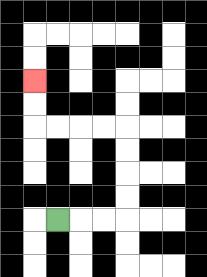{'start': '[2, 9]', 'end': '[1, 3]', 'path_directions': 'R,R,R,U,U,U,U,L,L,L,L,U,U', 'path_coordinates': '[[2, 9], [3, 9], [4, 9], [5, 9], [5, 8], [5, 7], [5, 6], [5, 5], [4, 5], [3, 5], [2, 5], [1, 5], [1, 4], [1, 3]]'}